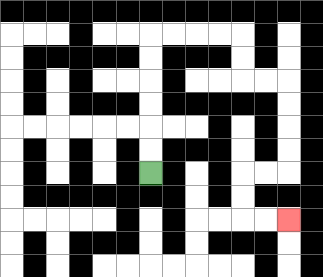{'start': '[6, 7]', 'end': '[12, 9]', 'path_directions': 'U,U,U,U,U,U,R,R,R,R,D,D,R,R,D,D,D,D,L,L,D,D,R,R', 'path_coordinates': '[[6, 7], [6, 6], [6, 5], [6, 4], [6, 3], [6, 2], [6, 1], [7, 1], [8, 1], [9, 1], [10, 1], [10, 2], [10, 3], [11, 3], [12, 3], [12, 4], [12, 5], [12, 6], [12, 7], [11, 7], [10, 7], [10, 8], [10, 9], [11, 9], [12, 9]]'}